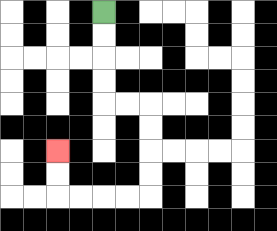{'start': '[4, 0]', 'end': '[2, 6]', 'path_directions': 'D,D,D,D,R,R,D,D,D,D,L,L,L,L,U,U', 'path_coordinates': '[[4, 0], [4, 1], [4, 2], [4, 3], [4, 4], [5, 4], [6, 4], [6, 5], [6, 6], [6, 7], [6, 8], [5, 8], [4, 8], [3, 8], [2, 8], [2, 7], [2, 6]]'}